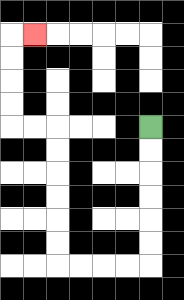{'start': '[6, 5]', 'end': '[1, 1]', 'path_directions': 'D,D,D,D,D,D,L,L,L,L,U,U,U,U,U,U,L,L,U,U,U,U,R', 'path_coordinates': '[[6, 5], [6, 6], [6, 7], [6, 8], [6, 9], [6, 10], [6, 11], [5, 11], [4, 11], [3, 11], [2, 11], [2, 10], [2, 9], [2, 8], [2, 7], [2, 6], [2, 5], [1, 5], [0, 5], [0, 4], [0, 3], [0, 2], [0, 1], [1, 1]]'}